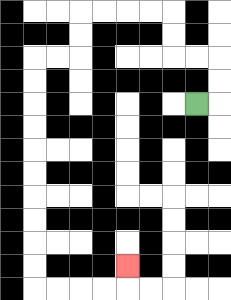{'start': '[8, 4]', 'end': '[5, 11]', 'path_directions': 'R,U,U,L,L,U,U,L,L,L,L,D,D,L,L,D,D,D,D,D,D,D,D,D,D,R,R,R,R,U', 'path_coordinates': '[[8, 4], [9, 4], [9, 3], [9, 2], [8, 2], [7, 2], [7, 1], [7, 0], [6, 0], [5, 0], [4, 0], [3, 0], [3, 1], [3, 2], [2, 2], [1, 2], [1, 3], [1, 4], [1, 5], [1, 6], [1, 7], [1, 8], [1, 9], [1, 10], [1, 11], [1, 12], [2, 12], [3, 12], [4, 12], [5, 12], [5, 11]]'}